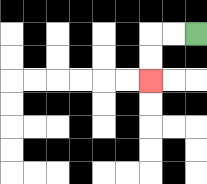{'start': '[8, 1]', 'end': '[6, 3]', 'path_directions': 'L,L,D,D', 'path_coordinates': '[[8, 1], [7, 1], [6, 1], [6, 2], [6, 3]]'}